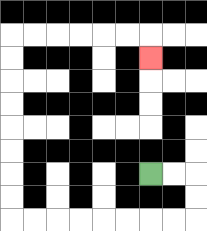{'start': '[6, 7]', 'end': '[6, 2]', 'path_directions': 'R,R,D,D,L,L,L,L,L,L,L,L,U,U,U,U,U,U,U,U,R,R,R,R,R,R,D', 'path_coordinates': '[[6, 7], [7, 7], [8, 7], [8, 8], [8, 9], [7, 9], [6, 9], [5, 9], [4, 9], [3, 9], [2, 9], [1, 9], [0, 9], [0, 8], [0, 7], [0, 6], [0, 5], [0, 4], [0, 3], [0, 2], [0, 1], [1, 1], [2, 1], [3, 1], [4, 1], [5, 1], [6, 1], [6, 2]]'}